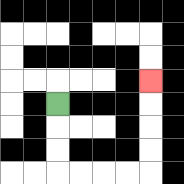{'start': '[2, 4]', 'end': '[6, 3]', 'path_directions': 'D,D,D,R,R,R,R,U,U,U,U', 'path_coordinates': '[[2, 4], [2, 5], [2, 6], [2, 7], [3, 7], [4, 7], [5, 7], [6, 7], [6, 6], [6, 5], [6, 4], [6, 3]]'}